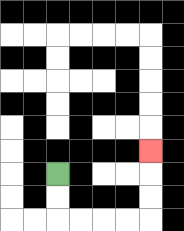{'start': '[2, 7]', 'end': '[6, 6]', 'path_directions': 'D,D,R,R,R,R,U,U,U', 'path_coordinates': '[[2, 7], [2, 8], [2, 9], [3, 9], [4, 9], [5, 9], [6, 9], [6, 8], [6, 7], [6, 6]]'}